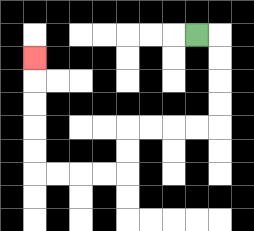{'start': '[8, 1]', 'end': '[1, 2]', 'path_directions': 'R,D,D,D,D,L,L,L,L,D,D,L,L,L,L,U,U,U,U,U', 'path_coordinates': '[[8, 1], [9, 1], [9, 2], [9, 3], [9, 4], [9, 5], [8, 5], [7, 5], [6, 5], [5, 5], [5, 6], [5, 7], [4, 7], [3, 7], [2, 7], [1, 7], [1, 6], [1, 5], [1, 4], [1, 3], [1, 2]]'}